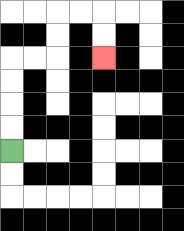{'start': '[0, 6]', 'end': '[4, 2]', 'path_directions': 'U,U,U,U,R,R,U,U,R,R,D,D', 'path_coordinates': '[[0, 6], [0, 5], [0, 4], [0, 3], [0, 2], [1, 2], [2, 2], [2, 1], [2, 0], [3, 0], [4, 0], [4, 1], [4, 2]]'}